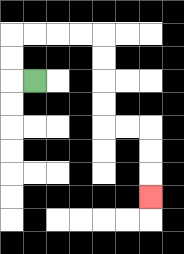{'start': '[1, 3]', 'end': '[6, 8]', 'path_directions': 'L,U,U,R,R,R,R,D,D,D,D,R,R,D,D,D', 'path_coordinates': '[[1, 3], [0, 3], [0, 2], [0, 1], [1, 1], [2, 1], [3, 1], [4, 1], [4, 2], [4, 3], [4, 4], [4, 5], [5, 5], [6, 5], [6, 6], [6, 7], [6, 8]]'}